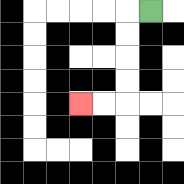{'start': '[6, 0]', 'end': '[3, 4]', 'path_directions': 'L,D,D,D,D,L,L', 'path_coordinates': '[[6, 0], [5, 0], [5, 1], [5, 2], [5, 3], [5, 4], [4, 4], [3, 4]]'}